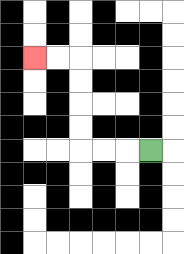{'start': '[6, 6]', 'end': '[1, 2]', 'path_directions': 'L,L,L,U,U,U,U,L,L', 'path_coordinates': '[[6, 6], [5, 6], [4, 6], [3, 6], [3, 5], [3, 4], [3, 3], [3, 2], [2, 2], [1, 2]]'}